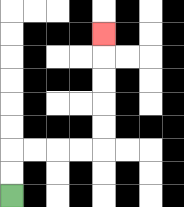{'start': '[0, 8]', 'end': '[4, 1]', 'path_directions': 'U,U,R,R,R,R,U,U,U,U,U', 'path_coordinates': '[[0, 8], [0, 7], [0, 6], [1, 6], [2, 6], [3, 6], [4, 6], [4, 5], [4, 4], [4, 3], [4, 2], [4, 1]]'}